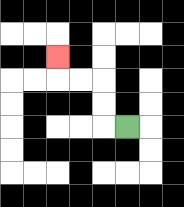{'start': '[5, 5]', 'end': '[2, 2]', 'path_directions': 'L,U,U,L,L,U', 'path_coordinates': '[[5, 5], [4, 5], [4, 4], [4, 3], [3, 3], [2, 3], [2, 2]]'}